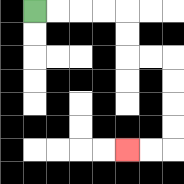{'start': '[1, 0]', 'end': '[5, 6]', 'path_directions': 'R,R,R,R,D,D,R,R,D,D,D,D,L,L', 'path_coordinates': '[[1, 0], [2, 0], [3, 0], [4, 0], [5, 0], [5, 1], [5, 2], [6, 2], [7, 2], [7, 3], [7, 4], [7, 5], [7, 6], [6, 6], [5, 6]]'}